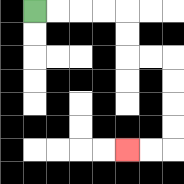{'start': '[1, 0]', 'end': '[5, 6]', 'path_directions': 'R,R,R,R,D,D,R,R,D,D,D,D,L,L', 'path_coordinates': '[[1, 0], [2, 0], [3, 0], [4, 0], [5, 0], [5, 1], [5, 2], [6, 2], [7, 2], [7, 3], [7, 4], [7, 5], [7, 6], [6, 6], [5, 6]]'}